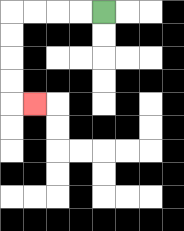{'start': '[4, 0]', 'end': '[1, 4]', 'path_directions': 'L,L,L,L,D,D,D,D,R', 'path_coordinates': '[[4, 0], [3, 0], [2, 0], [1, 0], [0, 0], [0, 1], [0, 2], [0, 3], [0, 4], [1, 4]]'}